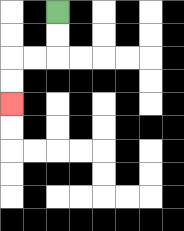{'start': '[2, 0]', 'end': '[0, 4]', 'path_directions': 'D,D,L,L,D,D', 'path_coordinates': '[[2, 0], [2, 1], [2, 2], [1, 2], [0, 2], [0, 3], [0, 4]]'}